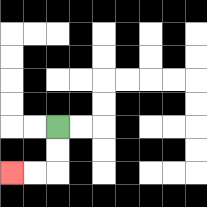{'start': '[2, 5]', 'end': '[0, 7]', 'path_directions': 'D,D,L,L', 'path_coordinates': '[[2, 5], [2, 6], [2, 7], [1, 7], [0, 7]]'}